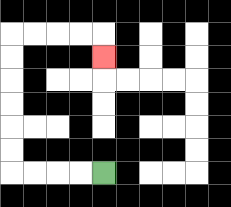{'start': '[4, 7]', 'end': '[4, 2]', 'path_directions': 'L,L,L,L,U,U,U,U,U,U,R,R,R,R,D', 'path_coordinates': '[[4, 7], [3, 7], [2, 7], [1, 7], [0, 7], [0, 6], [0, 5], [0, 4], [0, 3], [0, 2], [0, 1], [1, 1], [2, 1], [3, 1], [4, 1], [4, 2]]'}